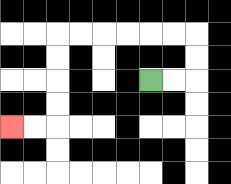{'start': '[6, 3]', 'end': '[0, 5]', 'path_directions': 'R,R,U,U,L,L,L,L,L,L,D,D,D,D,L,L', 'path_coordinates': '[[6, 3], [7, 3], [8, 3], [8, 2], [8, 1], [7, 1], [6, 1], [5, 1], [4, 1], [3, 1], [2, 1], [2, 2], [2, 3], [2, 4], [2, 5], [1, 5], [0, 5]]'}